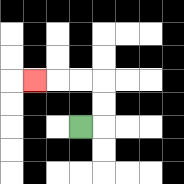{'start': '[3, 5]', 'end': '[1, 3]', 'path_directions': 'R,U,U,L,L,L', 'path_coordinates': '[[3, 5], [4, 5], [4, 4], [4, 3], [3, 3], [2, 3], [1, 3]]'}